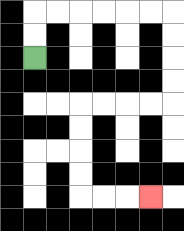{'start': '[1, 2]', 'end': '[6, 8]', 'path_directions': 'U,U,R,R,R,R,R,R,D,D,D,D,L,L,L,L,D,D,D,D,R,R,R', 'path_coordinates': '[[1, 2], [1, 1], [1, 0], [2, 0], [3, 0], [4, 0], [5, 0], [6, 0], [7, 0], [7, 1], [7, 2], [7, 3], [7, 4], [6, 4], [5, 4], [4, 4], [3, 4], [3, 5], [3, 6], [3, 7], [3, 8], [4, 8], [5, 8], [6, 8]]'}